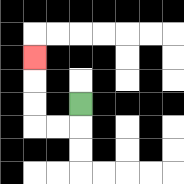{'start': '[3, 4]', 'end': '[1, 2]', 'path_directions': 'D,L,L,U,U,U', 'path_coordinates': '[[3, 4], [3, 5], [2, 5], [1, 5], [1, 4], [1, 3], [1, 2]]'}